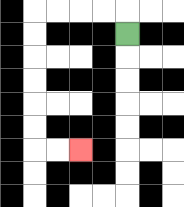{'start': '[5, 1]', 'end': '[3, 6]', 'path_directions': 'U,L,L,L,L,D,D,D,D,D,D,R,R', 'path_coordinates': '[[5, 1], [5, 0], [4, 0], [3, 0], [2, 0], [1, 0], [1, 1], [1, 2], [1, 3], [1, 4], [1, 5], [1, 6], [2, 6], [3, 6]]'}